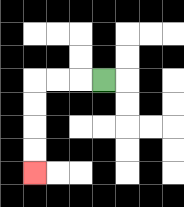{'start': '[4, 3]', 'end': '[1, 7]', 'path_directions': 'L,L,L,D,D,D,D', 'path_coordinates': '[[4, 3], [3, 3], [2, 3], [1, 3], [1, 4], [1, 5], [1, 6], [1, 7]]'}